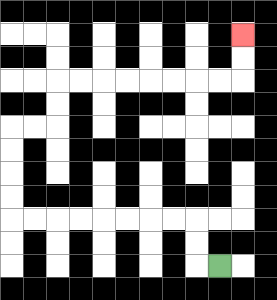{'start': '[9, 11]', 'end': '[10, 1]', 'path_directions': 'L,U,U,L,L,L,L,L,L,L,L,U,U,U,U,R,R,U,U,R,R,R,R,R,R,R,R,U,U', 'path_coordinates': '[[9, 11], [8, 11], [8, 10], [8, 9], [7, 9], [6, 9], [5, 9], [4, 9], [3, 9], [2, 9], [1, 9], [0, 9], [0, 8], [0, 7], [0, 6], [0, 5], [1, 5], [2, 5], [2, 4], [2, 3], [3, 3], [4, 3], [5, 3], [6, 3], [7, 3], [8, 3], [9, 3], [10, 3], [10, 2], [10, 1]]'}